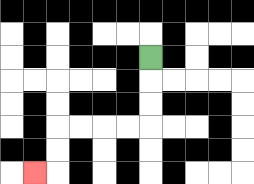{'start': '[6, 2]', 'end': '[1, 7]', 'path_directions': 'D,D,D,L,L,L,L,D,D,L', 'path_coordinates': '[[6, 2], [6, 3], [6, 4], [6, 5], [5, 5], [4, 5], [3, 5], [2, 5], [2, 6], [2, 7], [1, 7]]'}